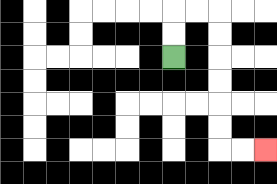{'start': '[7, 2]', 'end': '[11, 6]', 'path_directions': 'U,U,R,R,D,D,D,D,D,D,R,R', 'path_coordinates': '[[7, 2], [7, 1], [7, 0], [8, 0], [9, 0], [9, 1], [9, 2], [9, 3], [9, 4], [9, 5], [9, 6], [10, 6], [11, 6]]'}